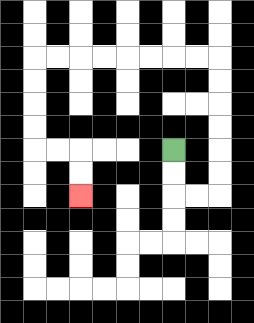{'start': '[7, 6]', 'end': '[3, 8]', 'path_directions': 'D,D,R,R,U,U,U,U,U,U,L,L,L,L,L,L,L,L,D,D,D,D,R,R,D,D', 'path_coordinates': '[[7, 6], [7, 7], [7, 8], [8, 8], [9, 8], [9, 7], [9, 6], [9, 5], [9, 4], [9, 3], [9, 2], [8, 2], [7, 2], [6, 2], [5, 2], [4, 2], [3, 2], [2, 2], [1, 2], [1, 3], [1, 4], [1, 5], [1, 6], [2, 6], [3, 6], [3, 7], [3, 8]]'}